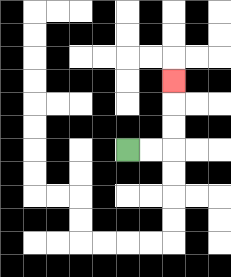{'start': '[5, 6]', 'end': '[7, 3]', 'path_directions': 'R,R,U,U,U', 'path_coordinates': '[[5, 6], [6, 6], [7, 6], [7, 5], [7, 4], [7, 3]]'}